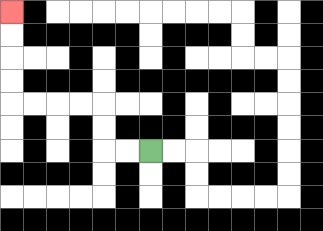{'start': '[6, 6]', 'end': '[0, 0]', 'path_directions': 'L,L,U,U,L,L,L,L,U,U,U,U', 'path_coordinates': '[[6, 6], [5, 6], [4, 6], [4, 5], [4, 4], [3, 4], [2, 4], [1, 4], [0, 4], [0, 3], [0, 2], [0, 1], [0, 0]]'}